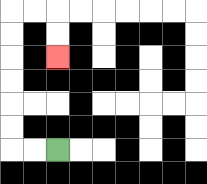{'start': '[2, 6]', 'end': '[2, 2]', 'path_directions': 'L,L,U,U,U,U,U,U,R,R,D,D', 'path_coordinates': '[[2, 6], [1, 6], [0, 6], [0, 5], [0, 4], [0, 3], [0, 2], [0, 1], [0, 0], [1, 0], [2, 0], [2, 1], [2, 2]]'}